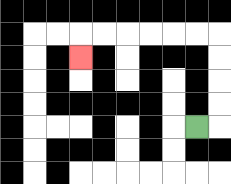{'start': '[8, 5]', 'end': '[3, 2]', 'path_directions': 'R,U,U,U,U,L,L,L,L,L,L,D', 'path_coordinates': '[[8, 5], [9, 5], [9, 4], [9, 3], [9, 2], [9, 1], [8, 1], [7, 1], [6, 1], [5, 1], [4, 1], [3, 1], [3, 2]]'}